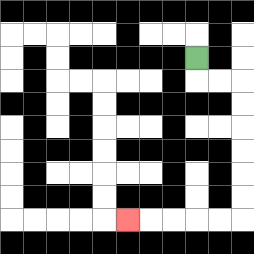{'start': '[8, 2]', 'end': '[5, 9]', 'path_directions': 'D,R,R,D,D,D,D,D,D,L,L,L,L,L', 'path_coordinates': '[[8, 2], [8, 3], [9, 3], [10, 3], [10, 4], [10, 5], [10, 6], [10, 7], [10, 8], [10, 9], [9, 9], [8, 9], [7, 9], [6, 9], [5, 9]]'}